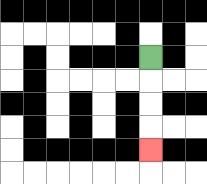{'start': '[6, 2]', 'end': '[6, 6]', 'path_directions': 'D,D,D,D', 'path_coordinates': '[[6, 2], [6, 3], [6, 4], [6, 5], [6, 6]]'}